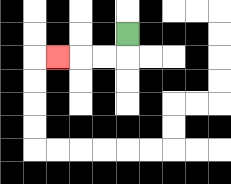{'start': '[5, 1]', 'end': '[2, 2]', 'path_directions': 'D,L,L,L', 'path_coordinates': '[[5, 1], [5, 2], [4, 2], [3, 2], [2, 2]]'}